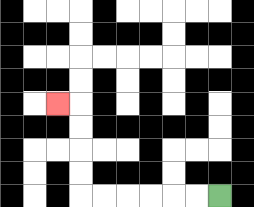{'start': '[9, 8]', 'end': '[2, 4]', 'path_directions': 'L,L,L,L,L,L,U,U,U,U,L', 'path_coordinates': '[[9, 8], [8, 8], [7, 8], [6, 8], [5, 8], [4, 8], [3, 8], [3, 7], [3, 6], [3, 5], [3, 4], [2, 4]]'}